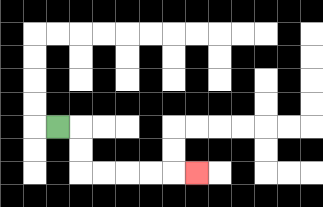{'start': '[2, 5]', 'end': '[8, 7]', 'path_directions': 'R,D,D,R,R,R,R,R', 'path_coordinates': '[[2, 5], [3, 5], [3, 6], [3, 7], [4, 7], [5, 7], [6, 7], [7, 7], [8, 7]]'}